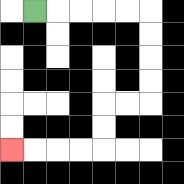{'start': '[1, 0]', 'end': '[0, 6]', 'path_directions': 'R,R,R,R,R,D,D,D,D,L,L,D,D,L,L,L,L', 'path_coordinates': '[[1, 0], [2, 0], [3, 0], [4, 0], [5, 0], [6, 0], [6, 1], [6, 2], [6, 3], [6, 4], [5, 4], [4, 4], [4, 5], [4, 6], [3, 6], [2, 6], [1, 6], [0, 6]]'}